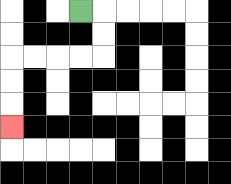{'start': '[3, 0]', 'end': '[0, 5]', 'path_directions': 'R,D,D,L,L,L,L,D,D,D', 'path_coordinates': '[[3, 0], [4, 0], [4, 1], [4, 2], [3, 2], [2, 2], [1, 2], [0, 2], [0, 3], [0, 4], [0, 5]]'}